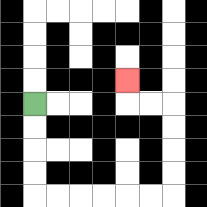{'start': '[1, 4]', 'end': '[5, 3]', 'path_directions': 'D,D,D,D,R,R,R,R,R,R,U,U,U,U,L,L,U', 'path_coordinates': '[[1, 4], [1, 5], [1, 6], [1, 7], [1, 8], [2, 8], [3, 8], [4, 8], [5, 8], [6, 8], [7, 8], [7, 7], [7, 6], [7, 5], [7, 4], [6, 4], [5, 4], [5, 3]]'}